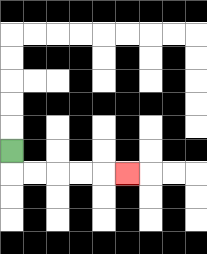{'start': '[0, 6]', 'end': '[5, 7]', 'path_directions': 'D,R,R,R,R,R', 'path_coordinates': '[[0, 6], [0, 7], [1, 7], [2, 7], [3, 7], [4, 7], [5, 7]]'}